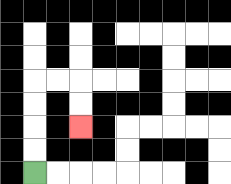{'start': '[1, 7]', 'end': '[3, 5]', 'path_directions': 'U,U,U,U,R,R,D,D', 'path_coordinates': '[[1, 7], [1, 6], [1, 5], [1, 4], [1, 3], [2, 3], [3, 3], [3, 4], [3, 5]]'}